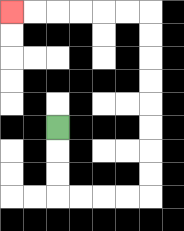{'start': '[2, 5]', 'end': '[0, 0]', 'path_directions': 'D,D,D,R,R,R,R,U,U,U,U,U,U,U,U,L,L,L,L,L,L', 'path_coordinates': '[[2, 5], [2, 6], [2, 7], [2, 8], [3, 8], [4, 8], [5, 8], [6, 8], [6, 7], [6, 6], [6, 5], [6, 4], [6, 3], [6, 2], [6, 1], [6, 0], [5, 0], [4, 0], [3, 0], [2, 0], [1, 0], [0, 0]]'}